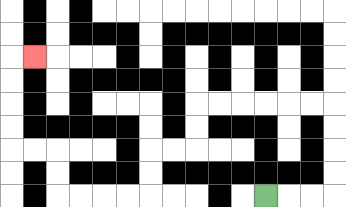{'start': '[11, 8]', 'end': '[1, 2]', 'path_directions': 'R,R,R,U,U,U,U,L,L,L,L,L,L,D,D,L,L,D,D,L,L,L,L,U,U,L,L,U,U,U,U,R', 'path_coordinates': '[[11, 8], [12, 8], [13, 8], [14, 8], [14, 7], [14, 6], [14, 5], [14, 4], [13, 4], [12, 4], [11, 4], [10, 4], [9, 4], [8, 4], [8, 5], [8, 6], [7, 6], [6, 6], [6, 7], [6, 8], [5, 8], [4, 8], [3, 8], [2, 8], [2, 7], [2, 6], [1, 6], [0, 6], [0, 5], [0, 4], [0, 3], [0, 2], [1, 2]]'}